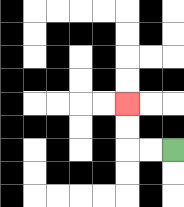{'start': '[7, 6]', 'end': '[5, 4]', 'path_directions': 'L,L,U,U', 'path_coordinates': '[[7, 6], [6, 6], [5, 6], [5, 5], [5, 4]]'}